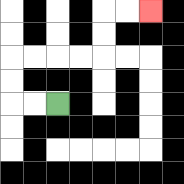{'start': '[2, 4]', 'end': '[6, 0]', 'path_directions': 'L,L,U,U,R,R,R,R,U,U,R,R', 'path_coordinates': '[[2, 4], [1, 4], [0, 4], [0, 3], [0, 2], [1, 2], [2, 2], [3, 2], [4, 2], [4, 1], [4, 0], [5, 0], [6, 0]]'}